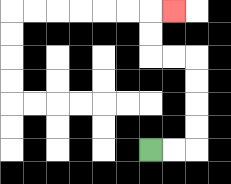{'start': '[6, 6]', 'end': '[7, 0]', 'path_directions': 'R,R,U,U,U,U,L,L,U,U,R', 'path_coordinates': '[[6, 6], [7, 6], [8, 6], [8, 5], [8, 4], [8, 3], [8, 2], [7, 2], [6, 2], [6, 1], [6, 0], [7, 0]]'}